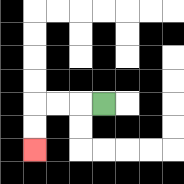{'start': '[4, 4]', 'end': '[1, 6]', 'path_directions': 'L,L,L,D,D', 'path_coordinates': '[[4, 4], [3, 4], [2, 4], [1, 4], [1, 5], [1, 6]]'}